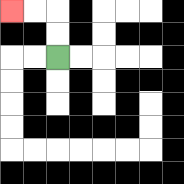{'start': '[2, 2]', 'end': '[0, 0]', 'path_directions': 'U,U,L,L', 'path_coordinates': '[[2, 2], [2, 1], [2, 0], [1, 0], [0, 0]]'}